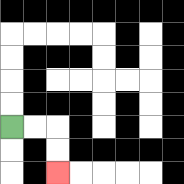{'start': '[0, 5]', 'end': '[2, 7]', 'path_directions': 'R,R,D,D', 'path_coordinates': '[[0, 5], [1, 5], [2, 5], [2, 6], [2, 7]]'}